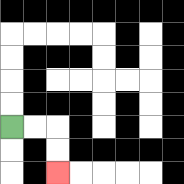{'start': '[0, 5]', 'end': '[2, 7]', 'path_directions': 'R,R,D,D', 'path_coordinates': '[[0, 5], [1, 5], [2, 5], [2, 6], [2, 7]]'}